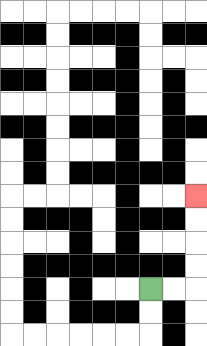{'start': '[6, 12]', 'end': '[8, 8]', 'path_directions': 'R,R,U,U,U,U', 'path_coordinates': '[[6, 12], [7, 12], [8, 12], [8, 11], [8, 10], [8, 9], [8, 8]]'}